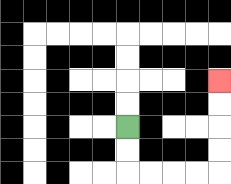{'start': '[5, 5]', 'end': '[9, 3]', 'path_directions': 'D,D,R,R,R,R,U,U,U,U', 'path_coordinates': '[[5, 5], [5, 6], [5, 7], [6, 7], [7, 7], [8, 7], [9, 7], [9, 6], [9, 5], [9, 4], [9, 3]]'}